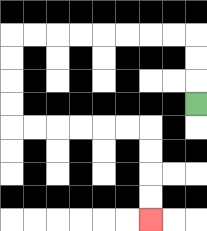{'start': '[8, 4]', 'end': '[6, 9]', 'path_directions': 'U,U,U,L,L,L,L,L,L,L,L,D,D,D,D,R,R,R,R,R,R,D,D,D,D', 'path_coordinates': '[[8, 4], [8, 3], [8, 2], [8, 1], [7, 1], [6, 1], [5, 1], [4, 1], [3, 1], [2, 1], [1, 1], [0, 1], [0, 2], [0, 3], [0, 4], [0, 5], [1, 5], [2, 5], [3, 5], [4, 5], [5, 5], [6, 5], [6, 6], [6, 7], [6, 8], [6, 9]]'}